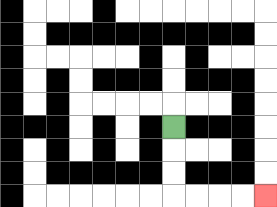{'start': '[7, 5]', 'end': '[11, 8]', 'path_directions': 'D,D,D,R,R,R,R', 'path_coordinates': '[[7, 5], [7, 6], [7, 7], [7, 8], [8, 8], [9, 8], [10, 8], [11, 8]]'}